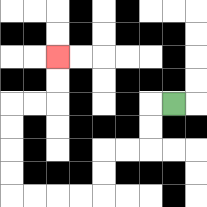{'start': '[7, 4]', 'end': '[2, 2]', 'path_directions': 'L,D,D,L,L,D,D,L,L,L,L,U,U,U,U,R,R,U,U', 'path_coordinates': '[[7, 4], [6, 4], [6, 5], [6, 6], [5, 6], [4, 6], [4, 7], [4, 8], [3, 8], [2, 8], [1, 8], [0, 8], [0, 7], [0, 6], [0, 5], [0, 4], [1, 4], [2, 4], [2, 3], [2, 2]]'}